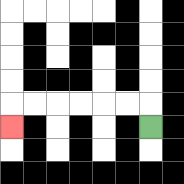{'start': '[6, 5]', 'end': '[0, 5]', 'path_directions': 'U,L,L,L,L,L,L,D', 'path_coordinates': '[[6, 5], [6, 4], [5, 4], [4, 4], [3, 4], [2, 4], [1, 4], [0, 4], [0, 5]]'}